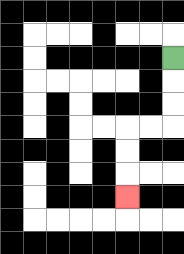{'start': '[7, 2]', 'end': '[5, 8]', 'path_directions': 'D,D,D,L,L,D,D,D', 'path_coordinates': '[[7, 2], [7, 3], [7, 4], [7, 5], [6, 5], [5, 5], [5, 6], [5, 7], [5, 8]]'}